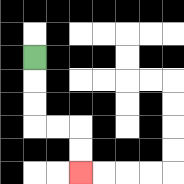{'start': '[1, 2]', 'end': '[3, 7]', 'path_directions': 'D,D,D,R,R,D,D', 'path_coordinates': '[[1, 2], [1, 3], [1, 4], [1, 5], [2, 5], [3, 5], [3, 6], [3, 7]]'}